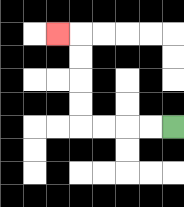{'start': '[7, 5]', 'end': '[2, 1]', 'path_directions': 'L,L,L,L,U,U,U,U,L', 'path_coordinates': '[[7, 5], [6, 5], [5, 5], [4, 5], [3, 5], [3, 4], [3, 3], [3, 2], [3, 1], [2, 1]]'}